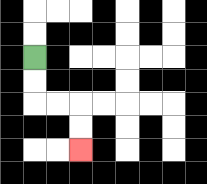{'start': '[1, 2]', 'end': '[3, 6]', 'path_directions': 'D,D,R,R,D,D', 'path_coordinates': '[[1, 2], [1, 3], [1, 4], [2, 4], [3, 4], [3, 5], [3, 6]]'}